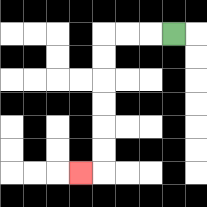{'start': '[7, 1]', 'end': '[3, 7]', 'path_directions': 'L,L,L,D,D,D,D,D,D,L', 'path_coordinates': '[[7, 1], [6, 1], [5, 1], [4, 1], [4, 2], [4, 3], [4, 4], [4, 5], [4, 6], [4, 7], [3, 7]]'}